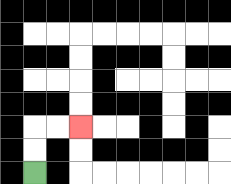{'start': '[1, 7]', 'end': '[3, 5]', 'path_directions': 'U,U,R,R', 'path_coordinates': '[[1, 7], [1, 6], [1, 5], [2, 5], [3, 5]]'}